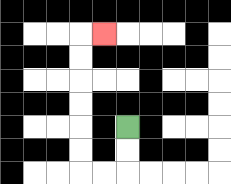{'start': '[5, 5]', 'end': '[4, 1]', 'path_directions': 'D,D,L,L,U,U,U,U,U,U,R', 'path_coordinates': '[[5, 5], [5, 6], [5, 7], [4, 7], [3, 7], [3, 6], [3, 5], [3, 4], [3, 3], [3, 2], [3, 1], [4, 1]]'}